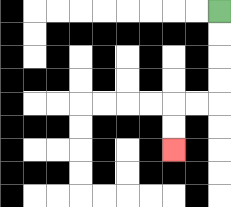{'start': '[9, 0]', 'end': '[7, 6]', 'path_directions': 'D,D,D,D,L,L,D,D', 'path_coordinates': '[[9, 0], [9, 1], [9, 2], [9, 3], [9, 4], [8, 4], [7, 4], [7, 5], [7, 6]]'}